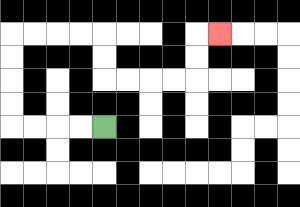{'start': '[4, 5]', 'end': '[9, 1]', 'path_directions': 'L,L,L,L,U,U,U,U,R,R,R,R,D,D,R,R,R,R,U,U,R', 'path_coordinates': '[[4, 5], [3, 5], [2, 5], [1, 5], [0, 5], [0, 4], [0, 3], [0, 2], [0, 1], [1, 1], [2, 1], [3, 1], [4, 1], [4, 2], [4, 3], [5, 3], [6, 3], [7, 3], [8, 3], [8, 2], [8, 1], [9, 1]]'}